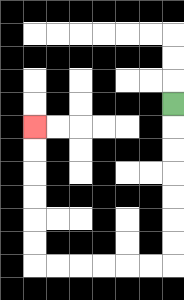{'start': '[7, 4]', 'end': '[1, 5]', 'path_directions': 'D,D,D,D,D,D,D,L,L,L,L,L,L,U,U,U,U,U,U', 'path_coordinates': '[[7, 4], [7, 5], [7, 6], [7, 7], [7, 8], [7, 9], [7, 10], [7, 11], [6, 11], [5, 11], [4, 11], [3, 11], [2, 11], [1, 11], [1, 10], [1, 9], [1, 8], [1, 7], [1, 6], [1, 5]]'}